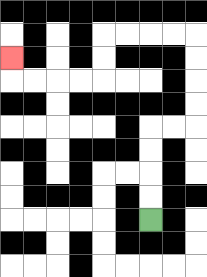{'start': '[6, 9]', 'end': '[0, 2]', 'path_directions': 'U,U,U,U,R,R,U,U,U,U,L,L,L,L,D,D,L,L,L,L,U', 'path_coordinates': '[[6, 9], [6, 8], [6, 7], [6, 6], [6, 5], [7, 5], [8, 5], [8, 4], [8, 3], [8, 2], [8, 1], [7, 1], [6, 1], [5, 1], [4, 1], [4, 2], [4, 3], [3, 3], [2, 3], [1, 3], [0, 3], [0, 2]]'}